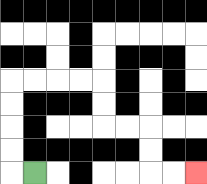{'start': '[1, 7]', 'end': '[8, 7]', 'path_directions': 'L,U,U,U,U,R,R,R,R,D,D,R,R,D,D,R,R', 'path_coordinates': '[[1, 7], [0, 7], [0, 6], [0, 5], [0, 4], [0, 3], [1, 3], [2, 3], [3, 3], [4, 3], [4, 4], [4, 5], [5, 5], [6, 5], [6, 6], [6, 7], [7, 7], [8, 7]]'}